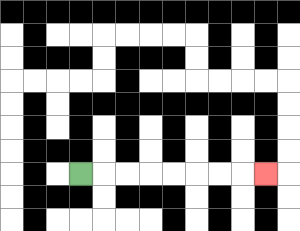{'start': '[3, 7]', 'end': '[11, 7]', 'path_directions': 'R,R,R,R,R,R,R,R', 'path_coordinates': '[[3, 7], [4, 7], [5, 7], [6, 7], [7, 7], [8, 7], [9, 7], [10, 7], [11, 7]]'}